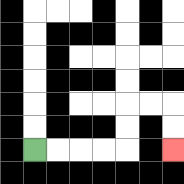{'start': '[1, 6]', 'end': '[7, 6]', 'path_directions': 'R,R,R,R,U,U,R,R,D,D', 'path_coordinates': '[[1, 6], [2, 6], [3, 6], [4, 6], [5, 6], [5, 5], [5, 4], [6, 4], [7, 4], [7, 5], [7, 6]]'}